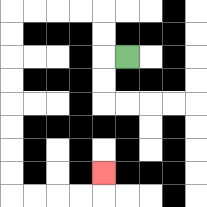{'start': '[5, 2]', 'end': '[4, 7]', 'path_directions': 'L,U,U,L,L,L,L,D,D,D,D,D,D,D,D,R,R,R,R,U', 'path_coordinates': '[[5, 2], [4, 2], [4, 1], [4, 0], [3, 0], [2, 0], [1, 0], [0, 0], [0, 1], [0, 2], [0, 3], [0, 4], [0, 5], [0, 6], [0, 7], [0, 8], [1, 8], [2, 8], [3, 8], [4, 8], [4, 7]]'}